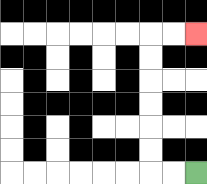{'start': '[8, 7]', 'end': '[8, 1]', 'path_directions': 'L,L,U,U,U,U,U,U,R,R', 'path_coordinates': '[[8, 7], [7, 7], [6, 7], [6, 6], [6, 5], [6, 4], [6, 3], [6, 2], [6, 1], [7, 1], [8, 1]]'}